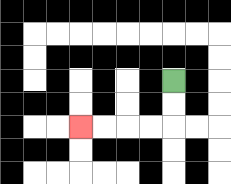{'start': '[7, 3]', 'end': '[3, 5]', 'path_directions': 'D,D,L,L,L,L', 'path_coordinates': '[[7, 3], [7, 4], [7, 5], [6, 5], [5, 5], [4, 5], [3, 5]]'}